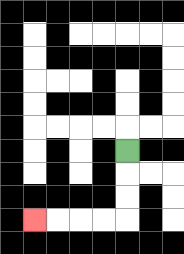{'start': '[5, 6]', 'end': '[1, 9]', 'path_directions': 'D,D,D,L,L,L,L', 'path_coordinates': '[[5, 6], [5, 7], [5, 8], [5, 9], [4, 9], [3, 9], [2, 9], [1, 9]]'}